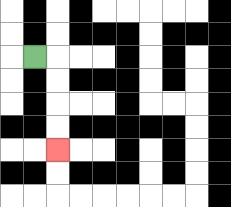{'start': '[1, 2]', 'end': '[2, 6]', 'path_directions': 'R,D,D,D,D', 'path_coordinates': '[[1, 2], [2, 2], [2, 3], [2, 4], [2, 5], [2, 6]]'}